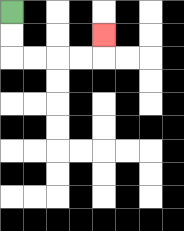{'start': '[0, 0]', 'end': '[4, 1]', 'path_directions': 'D,D,R,R,R,R,U', 'path_coordinates': '[[0, 0], [0, 1], [0, 2], [1, 2], [2, 2], [3, 2], [4, 2], [4, 1]]'}